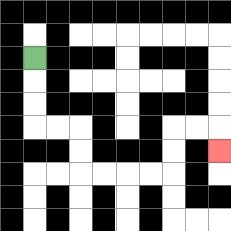{'start': '[1, 2]', 'end': '[9, 6]', 'path_directions': 'D,D,D,R,R,D,D,R,R,R,R,U,U,R,R,D', 'path_coordinates': '[[1, 2], [1, 3], [1, 4], [1, 5], [2, 5], [3, 5], [3, 6], [3, 7], [4, 7], [5, 7], [6, 7], [7, 7], [7, 6], [7, 5], [8, 5], [9, 5], [9, 6]]'}